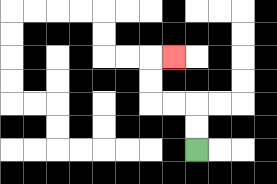{'start': '[8, 6]', 'end': '[7, 2]', 'path_directions': 'U,U,L,L,U,U,R', 'path_coordinates': '[[8, 6], [8, 5], [8, 4], [7, 4], [6, 4], [6, 3], [6, 2], [7, 2]]'}